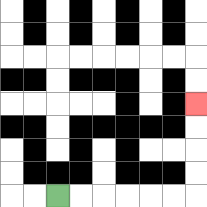{'start': '[2, 8]', 'end': '[8, 4]', 'path_directions': 'R,R,R,R,R,R,U,U,U,U', 'path_coordinates': '[[2, 8], [3, 8], [4, 8], [5, 8], [6, 8], [7, 8], [8, 8], [8, 7], [8, 6], [8, 5], [8, 4]]'}